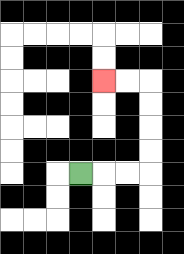{'start': '[3, 7]', 'end': '[4, 3]', 'path_directions': 'R,R,R,U,U,U,U,L,L', 'path_coordinates': '[[3, 7], [4, 7], [5, 7], [6, 7], [6, 6], [6, 5], [6, 4], [6, 3], [5, 3], [4, 3]]'}